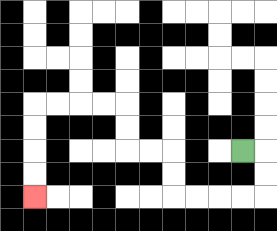{'start': '[10, 6]', 'end': '[1, 8]', 'path_directions': 'R,D,D,L,L,L,L,U,U,L,L,U,U,L,L,L,L,D,D,D,D', 'path_coordinates': '[[10, 6], [11, 6], [11, 7], [11, 8], [10, 8], [9, 8], [8, 8], [7, 8], [7, 7], [7, 6], [6, 6], [5, 6], [5, 5], [5, 4], [4, 4], [3, 4], [2, 4], [1, 4], [1, 5], [1, 6], [1, 7], [1, 8]]'}